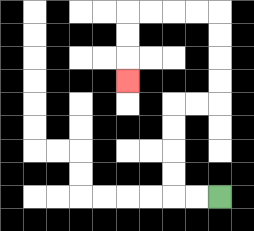{'start': '[9, 8]', 'end': '[5, 3]', 'path_directions': 'L,L,U,U,U,U,R,R,U,U,U,U,L,L,L,L,D,D,D', 'path_coordinates': '[[9, 8], [8, 8], [7, 8], [7, 7], [7, 6], [7, 5], [7, 4], [8, 4], [9, 4], [9, 3], [9, 2], [9, 1], [9, 0], [8, 0], [7, 0], [6, 0], [5, 0], [5, 1], [5, 2], [5, 3]]'}